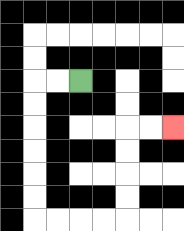{'start': '[3, 3]', 'end': '[7, 5]', 'path_directions': 'L,L,D,D,D,D,D,D,R,R,R,R,U,U,U,U,R,R', 'path_coordinates': '[[3, 3], [2, 3], [1, 3], [1, 4], [1, 5], [1, 6], [1, 7], [1, 8], [1, 9], [2, 9], [3, 9], [4, 9], [5, 9], [5, 8], [5, 7], [5, 6], [5, 5], [6, 5], [7, 5]]'}